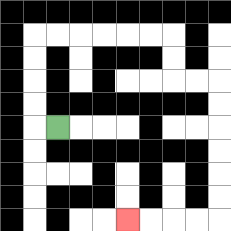{'start': '[2, 5]', 'end': '[5, 9]', 'path_directions': 'L,U,U,U,U,R,R,R,R,R,R,D,D,R,R,D,D,D,D,D,D,L,L,L,L', 'path_coordinates': '[[2, 5], [1, 5], [1, 4], [1, 3], [1, 2], [1, 1], [2, 1], [3, 1], [4, 1], [5, 1], [6, 1], [7, 1], [7, 2], [7, 3], [8, 3], [9, 3], [9, 4], [9, 5], [9, 6], [9, 7], [9, 8], [9, 9], [8, 9], [7, 9], [6, 9], [5, 9]]'}